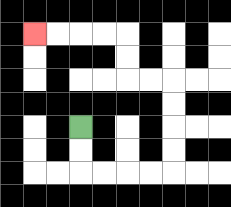{'start': '[3, 5]', 'end': '[1, 1]', 'path_directions': 'D,D,R,R,R,R,U,U,U,U,L,L,U,U,L,L,L,L', 'path_coordinates': '[[3, 5], [3, 6], [3, 7], [4, 7], [5, 7], [6, 7], [7, 7], [7, 6], [7, 5], [7, 4], [7, 3], [6, 3], [5, 3], [5, 2], [5, 1], [4, 1], [3, 1], [2, 1], [1, 1]]'}